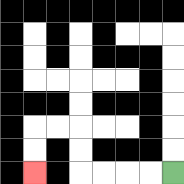{'start': '[7, 7]', 'end': '[1, 7]', 'path_directions': 'L,L,L,L,U,U,L,L,D,D', 'path_coordinates': '[[7, 7], [6, 7], [5, 7], [4, 7], [3, 7], [3, 6], [3, 5], [2, 5], [1, 5], [1, 6], [1, 7]]'}